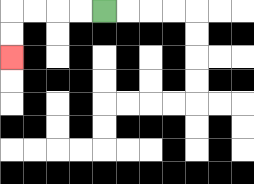{'start': '[4, 0]', 'end': '[0, 2]', 'path_directions': 'L,L,L,L,D,D', 'path_coordinates': '[[4, 0], [3, 0], [2, 0], [1, 0], [0, 0], [0, 1], [0, 2]]'}